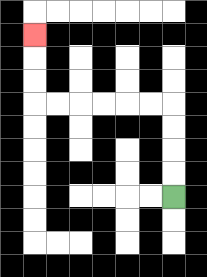{'start': '[7, 8]', 'end': '[1, 1]', 'path_directions': 'U,U,U,U,L,L,L,L,L,L,U,U,U', 'path_coordinates': '[[7, 8], [7, 7], [7, 6], [7, 5], [7, 4], [6, 4], [5, 4], [4, 4], [3, 4], [2, 4], [1, 4], [1, 3], [1, 2], [1, 1]]'}